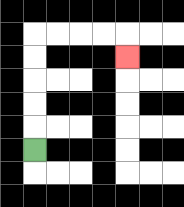{'start': '[1, 6]', 'end': '[5, 2]', 'path_directions': 'U,U,U,U,U,R,R,R,R,D', 'path_coordinates': '[[1, 6], [1, 5], [1, 4], [1, 3], [1, 2], [1, 1], [2, 1], [3, 1], [4, 1], [5, 1], [5, 2]]'}